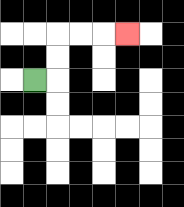{'start': '[1, 3]', 'end': '[5, 1]', 'path_directions': 'R,U,U,R,R,R', 'path_coordinates': '[[1, 3], [2, 3], [2, 2], [2, 1], [3, 1], [4, 1], [5, 1]]'}